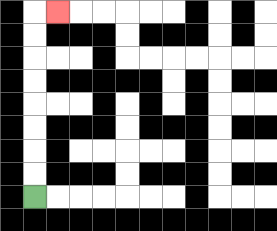{'start': '[1, 8]', 'end': '[2, 0]', 'path_directions': 'U,U,U,U,U,U,U,U,R', 'path_coordinates': '[[1, 8], [1, 7], [1, 6], [1, 5], [1, 4], [1, 3], [1, 2], [1, 1], [1, 0], [2, 0]]'}